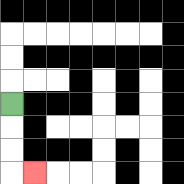{'start': '[0, 4]', 'end': '[1, 7]', 'path_directions': 'D,D,D,R', 'path_coordinates': '[[0, 4], [0, 5], [0, 6], [0, 7], [1, 7]]'}